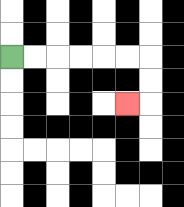{'start': '[0, 2]', 'end': '[5, 4]', 'path_directions': 'R,R,R,R,R,R,D,D,L', 'path_coordinates': '[[0, 2], [1, 2], [2, 2], [3, 2], [4, 2], [5, 2], [6, 2], [6, 3], [6, 4], [5, 4]]'}